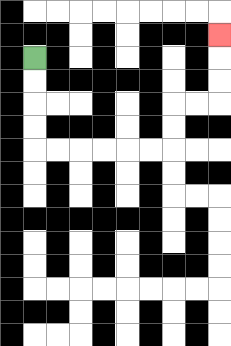{'start': '[1, 2]', 'end': '[9, 1]', 'path_directions': 'D,D,D,D,R,R,R,R,R,R,U,U,R,R,U,U,U', 'path_coordinates': '[[1, 2], [1, 3], [1, 4], [1, 5], [1, 6], [2, 6], [3, 6], [4, 6], [5, 6], [6, 6], [7, 6], [7, 5], [7, 4], [8, 4], [9, 4], [9, 3], [9, 2], [9, 1]]'}